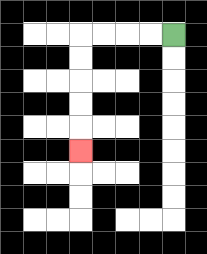{'start': '[7, 1]', 'end': '[3, 6]', 'path_directions': 'L,L,L,L,D,D,D,D,D', 'path_coordinates': '[[7, 1], [6, 1], [5, 1], [4, 1], [3, 1], [3, 2], [3, 3], [3, 4], [3, 5], [3, 6]]'}